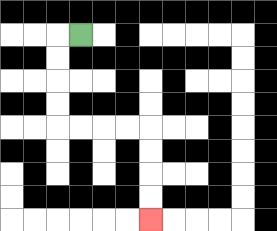{'start': '[3, 1]', 'end': '[6, 9]', 'path_directions': 'L,D,D,D,D,R,R,R,R,D,D,D,D', 'path_coordinates': '[[3, 1], [2, 1], [2, 2], [2, 3], [2, 4], [2, 5], [3, 5], [4, 5], [5, 5], [6, 5], [6, 6], [6, 7], [6, 8], [6, 9]]'}